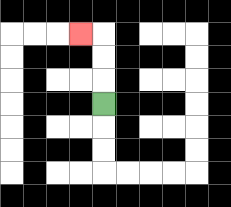{'start': '[4, 4]', 'end': '[3, 1]', 'path_directions': 'U,U,U,L', 'path_coordinates': '[[4, 4], [4, 3], [4, 2], [4, 1], [3, 1]]'}